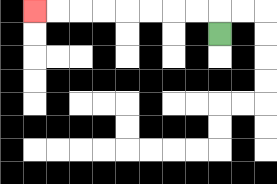{'start': '[9, 1]', 'end': '[1, 0]', 'path_directions': 'U,L,L,L,L,L,L,L,L', 'path_coordinates': '[[9, 1], [9, 0], [8, 0], [7, 0], [6, 0], [5, 0], [4, 0], [3, 0], [2, 0], [1, 0]]'}